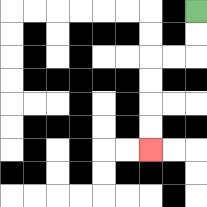{'start': '[8, 0]', 'end': '[6, 6]', 'path_directions': 'D,D,L,L,D,D,D,D', 'path_coordinates': '[[8, 0], [8, 1], [8, 2], [7, 2], [6, 2], [6, 3], [6, 4], [6, 5], [6, 6]]'}